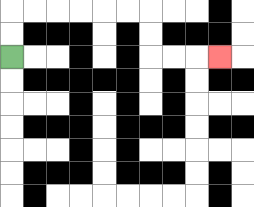{'start': '[0, 2]', 'end': '[9, 2]', 'path_directions': 'U,U,R,R,R,R,R,R,D,D,R,R,R', 'path_coordinates': '[[0, 2], [0, 1], [0, 0], [1, 0], [2, 0], [3, 0], [4, 0], [5, 0], [6, 0], [6, 1], [6, 2], [7, 2], [8, 2], [9, 2]]'}